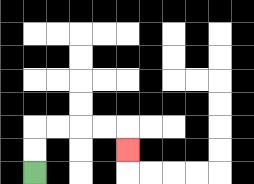{'start': '[1, 7]', 'end': '[5, 6]', 'path_directions': 'U,U,R,R,R,R,D', 'path_coordinates': '[[1, 7], [1, 6], [1, 5], [2, 5], [3, 5], [4, 5], [5, 5], [5, 6]]'}